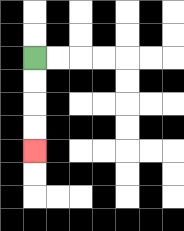{'start': '[1, 2]', 'end': '[1, 6]', 'path_directions': 'D,D,D,D', 'path_coordinates': '[[1, 2], [1, 3], [1, 4], [1, 5], [1, 6]]'}